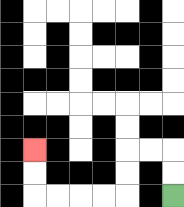{'start': '[7, 8]', 'end': '[1, 6]', 'path_directions': 'U,U,L,L,D,D,L,L,L,L,U,U', 'path_coordinates': '[[7, 8], [7, 7], [7, 6], [6, 6], [5, 6], [5, 7], [5, 8], [4, 8], [3, 8], [2, 8], [1, 8], [1, 7], [1, 6]]'}